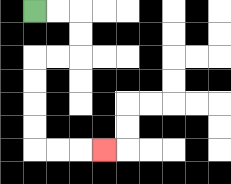{'start': '[1, 0]', 'end': '[4, 6]', 'path_directions': 'R,R,D,D,L,L,D,D,D,D,R,R,R', 'path_coordinates': '[[1, 0], [2, 0], [3, 0], [3, 1], [3, 2], [2, 2], [1, 2], [1, 3], [1, 4], [1, 5], [1, 6], [2, 6], [3, 6], [4, 6]]'}